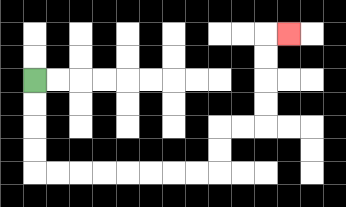{'start': '[1, 3]', 'end': '[12, 1]', 'path_directions': 'D,D,D,D,R,R,R,R,R,R,R,R,U,U,R,R,U,U,U,U,R', 'path_coordinates': '[[1, 3], [1, 4], [1, 5], [1, 6], [1, 7], [2, 7], [3, 7], [4, 7], [5, 7], [6, 7], [7, 7], [8, 7], [9, 7], [9, 6], [9, 5], [10, 5], [11, 5], [11, 4], [11, 3], [11, 2], [11, 1], [12, 1]]'}